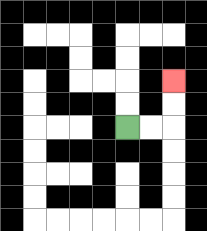{'start': '[5, 5]', 'end': '[7, 3]', 'path_directions': 'R,R,U,U', 'path_coordinates': '[[5, 5], [6, 5], [7, 5], [7, 4], [7, 3]]'}